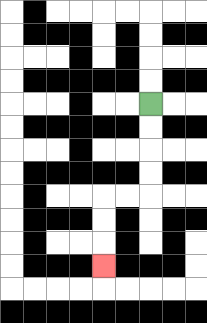{'start': '[6, 4]', 'end': '[4, 11]', 'path_directions': 'D,D,D,D,L,L,D,D,D', 'path_coordinates': '[[6, 4], [6, 5], [6, 6], [6, 7], [6, 8], [5, 8], [4, 8], [4, 9], [4, 10], [4, 11]]'}